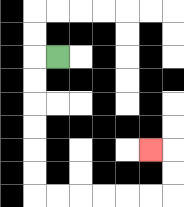{'start': '[2, 2]', 'end': '[6, 6]', 'path_directions': 'L,D,D,D,D,D,D,R,R,R,R,R,R,U,U,L', 'path_coordinates': '[[2, 2], [1, 2], [1, 3], [1, 4], [1, 5], [1, 6], [1, 7], [1, 8], [2, 8], [3, 8], [4, 8], [5, 8], [6, 8], [7, 8], [7, 7], [7, 6], [6, 6]]'}